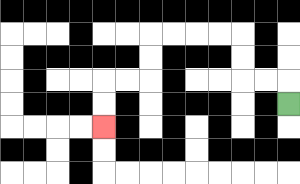{'start': '[12, 4]', 'end': '[4, 5]', 'path_directions': 'U,L,L,U,U,L,L,L,L,D,D,L,L,D,D', 'path_coordinates': '[[12, 4], [12, 3], [11, 3], [10, 3], [10, 2], [10, 1], [9, 1], [8, 1], [7, 1], [6, 1], [6, 2], [6, 3], [5, 3], [4, 3], [4, 4], [4, 5]]'}